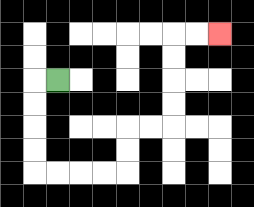{'start': '[2, 3]', 'end': '[9, 1]', 'path_directions': 'L,D,D,D,D,R,R,R,R,U,U,R,R,U,U,U,U,R,R', 'path_coordinates': '[[2, 3], [1, 3], [1, 4], [1, 5], [1, 6], [1, 7], [2, 7], [3, 7], [4, 7], [5, 7], [5, 6], [5, 5], [6, 5], [7, 5], [7, 4], [7, 3], [7, 2], [7, 1], [8, 1], [9, 1]]'}